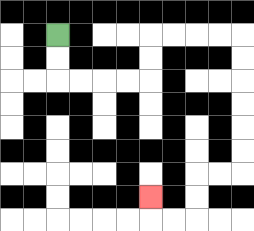{'start': '[2, 1]', 'end': '[6, 8]', 'path_directions': 'D,D,R,R,R,R,U,U,R,R,R,R,D,D,D,D,D,D,L,L,D,D,L,L,U', 'path_coordinates': '[[2, 1], [2, 2], [2, 3], [3, 3], [4, 3], [5, 3], [6, 3], [6, 2], [6, 1], [7, 1], [8, 1], [9, 1], [10, 1], [10, 2], [10, 3], [10, 4], [10, 5], [10, 6], [10, 7], [9, 7], [8, 7], [8, 8], [8, 9], [7, 9], [6, 9], [6, 8]]'}